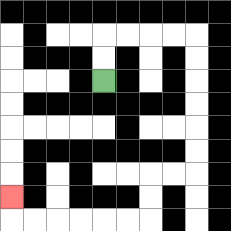{'start': '[4, 3]', 'end': '[0, 8]', 'path_directions': 'U,U,R,R,R,R,D,D,D,D,D,D,L,L,D,D,L,L,L,L,L,L,U', 'path_coordinates': '[[4, 3], [4, 2], [4, 1], [5, 1], [6, 1], [7, 1], [8, 1], [8, 2], [8, 3], [8, 4], [8, 5], [8, 6], [8, 7], [7, 7], [6, 7], [6, 8], [6, 9], [5, 9], [4, 9], [3, 9], [2, 9], [1, 9], [0, 9], [0, 8]]'}